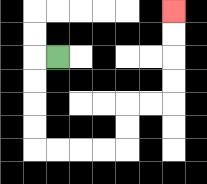{'start': '[2, 2]', 'end': '[7, 0]', 'path_directions': 'L,D,D,D,D,R,R,R,R,U,U,R,R,U,U,U,U', 'path_coordinates': '[[2, 2], [1, 2], [1, 3], [1, 4], [1, 5], [1, 6], [2, 6], [3, 6], [4, 6], [5, 6], [5, 5], [5, 4], [6, 4], [7, 4], [7, 3], [7, 2], [7, 1], [7, 0]]'}